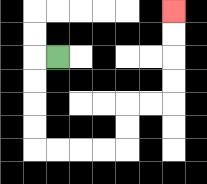{'start': '[2, 2]', 'end': '[7, 0]', 'path_directions': 'L,D,D,D,D,R,R,R,R,U,U,R,R,U,U,U,U', 'path_coordinates': '[[2, 2], [1, 2], [1, 3], [1, 4], [1, 5], [1, 6], [2, 6], [3, 6], [4, 6], [5, 6], [5, 5], [5, 4], [6, 4], [7, 4], [7, 3], [7, 2], [7, 1], [7, 0]]'}